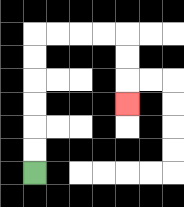{'start': '[1, 7]', 'end': '[5, 4]', 'path_directions': 'U,U,U,U,U,U,R,R,R,R,D,D,D', 'path_coordinates': '[[1, 7], [1, 6], [1, 5], [1, 4], [1, 3], [1, 2], [1, 1], [2, 1], [3, 1], [4, 1], [5, 1], [5, 2], [5, 3], [5, 4]]'}